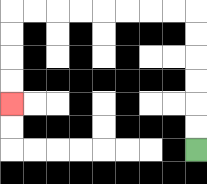{'start': '[8, 6]', 'end': '[0, 4]', 'path_directions': 'U,U,U,U,U,U,L,L,L,L,L,L,L,L,D,D,D,D', 'path_coordinates': '[[8, 6], [8, 5], [8, 4], [8, 3], [8, 2], [8, 1], [8, 0], [7, 0], [6, 0], [5, 0], [4, 0], [3, 0], [2, 0], [1, 0], [0, 0], [0, 1], [0, 2], [0, 3], [0, 4]]'}